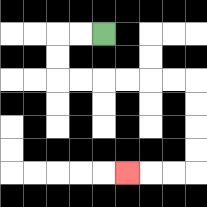{'start': '[4, 1]', 'end': '[5, 7]', 'path_directions': 'L,L,D,D,R,R,R,R,R,R,D,D,D,D,L,L,L', 'path_coordinates': '[[4, 1], [3, 1], [2, 1], [2, 2], [2, 3], [3, 3], [4, 3], [5, 3], [6, 3], [7, 3], [8, 3], [8, 4], [8, 5], [8, 6], [8, 7], [7, 7], [6, 7], [5, 7]]'}